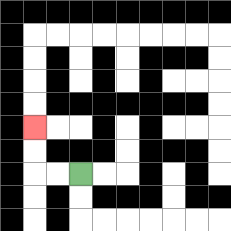{'start': '[3, 7]', 'end': '[1, 5]', 'path_directions': 'L,L,U,U', 'path_coordinates': '[[3, 7], [2, 7], [1, 7], [1, 6], [1, 5]]'}